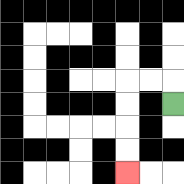{'start': '[7, 4]', 'end': '[5, 7]', 'path_directions': 'U,L,L,D,D,D,D', 'path_coordinates': '[[7, 4], [7, 3], [6, 3], [5, 3], [5, 4], [5, 5], [5, 6], [5, 7]]'}